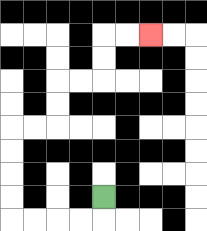{'start': '[4, 8]', 'end': '[6, 1]', 'path_directions': 'D,L,L,L,L,U,U,U,U,R,R,U,U,R,R,U,U,R,R', 'path_coordinates': '[[4, 8], [4, 9], [3, 9], [2, 9], [1, 9], [0, 9], [0, 8], [0, 7], [0, 6], [0, 5], [1, 5], [2, 5], [2, 4], [2, 3], [3, 3], [4, 3], [4, 2], [4, 1], [5, 1], [6, 1]]'}